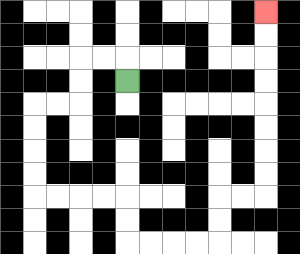{'start': '[5, 3]', 'end': '[11, 0]', 'path_directions': 'U,L,L,D,D,L,L,D,D,D,D,R,R,R,R,D,D,R,R,R,R,U,U,R,R,U,U,U,U,U,U,U,U', 'path_coordinates': '[[5, 3], [5, 2], [4, 2], [3, 2], [3, 3], [3, 4], [2, 4], [1, 4], [1, 5], [1, 6], [1, 7], [1, 8], [2, 8], [3, 8], [4, 8], [5, 8], [5, 9], [5, 10], [6, 10], [7, 10], [8, 10], [9, 10], [9, 9], [9, 8], [10, 8], [11, 8], [11, 7], [11, 6], [11, 5], [11, 4], [11, 3], [11, 2], [11, 1], [11, 0]]'}